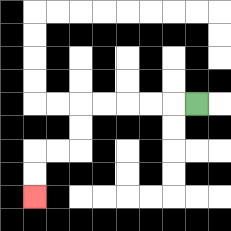{'start': '[8, 4]', 'end': '[1, 8]', 'path_directions': 'L,L,L,L,L,D,D,L,L,D,D', 'path_coordinates': '[[8, 4], [7, 4], [6, 4], [5, 4], [4, 4], [3, 4], [3, 5], [3, 6], [2, 6], [1, 6], [1, 7], [1, 8]]'}